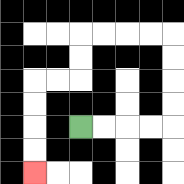{'start': '[3, 5]', 'end': '[1, 7]', 'path_directions': 'R,R,R,R,U,U,U,U,L,L,L,L,D,D,L,L,D,D,D,D', 'path_coordinates': '[[3, 5], [4, 5], [5, 5], [6, 5], [7, 5], [7, 4], [7, 3], [7, 2], [7, 1], [6, 1], [5, 1], [4, 1], [3, 1], [3, 2], [3, 3], [2, 3], [1, 3], [1, 4], [1, 5], [1, 6], [1, 7]]'}